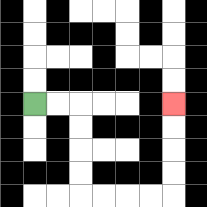{'start': '[1, 4]', 'end': '[7, 4]', 'path_directions': 'R,R,D,D,D,D,R,R,R,R,U,U,U,U', 'path_coordinates': '[[1, 4], [2, 4], [3, 4], [3, 5], [3, 6], [3, 7], [3, 8], [4, 8], [5, 8], [6, 8], [7, 8], [7, 7], [7, 6], [7, 5], [7, 4]]'}